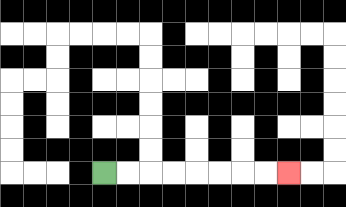{'start': '[4, 7]', 'end': '[12, 7]', 'path_directions': 'R,R,R,R,R,R,R,R', 'path_coordinates': '[[4, 7], [5, 7], [6, 7], [7, 7], [8, 7], [9, 7], [10, 7], [11, 7], [12, 7]]'}